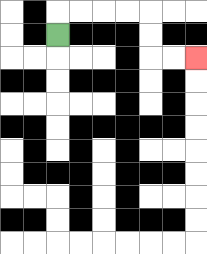{'start': '[2, 1]', 'end': '[8, 2]', 'path_directions': 'U,R,R,R,R,D,D,R,R', 'path_coordinates': '[[2, 1], [2, 0], [3, 0], [4, 0], [5, 0], [6, 0], [6, 1], [6, 2], [7, 2], [8, 2]]'}